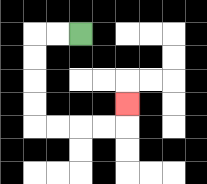{'start': '[3, 1]', 'end': '[5, 4]', 'path_directions': 'L,L,D,D,D,D,R,R,R,R,U', 'path_coordinates': '[[3, 1], [2, 1], [1, 1], [1, 2], [1, 3], [1, 4], [1, 5], [2, 5], [3, 5], [4, 5], [5, 5], [5, 4]]'}